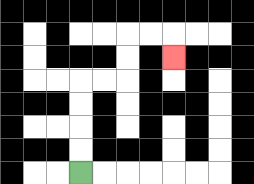{'start': '[3, 7]', 'end': '[7, 2]', 'path_directions': 'U,U,U,U,R,R,U,U,R,R,D', 'path_coordinates': '[[3, 7], [3, 6], [3, 5], [3, 4], [3, 3], [4, 3], [5, 3], [5, 2], [5, 1], [6, 1], [7, 1], [7, 2]]'}